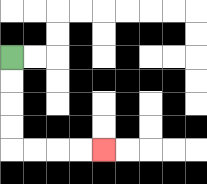{'start': '[0, 2]', 'end': '[4, 6]', 'path_directions': 'D,D,D,D,R,R,R,R', 'path_coordinates': '[[0, 2], [0, 3], [0, 4], [0, 5], [0, 6], [1, 6], [2, 6], [3, 6], [4, 6]]'}